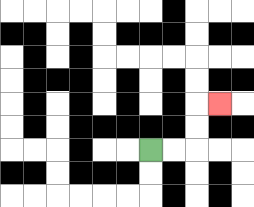{'start': '[6, 6]', 'end': '[9, 4]', 'path_directions': 'R,R,U,U,R', 'path_coordinates': '[[6, 6], [7, 6], [8, 6], [8, 5], [8, 4], [9, 4]]'}